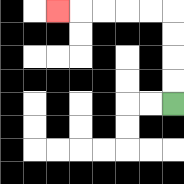{'start': '[7, 4]', 'end': '[2, 0]', 'path_directions': 'U,U,U,U,L,L,L,L,L', 'path_coordinates': '[[7, 4], [7, 3], [7, 2], [7, 1], [7, 0], [6, 0], [5, 0], [4, 0], [3, 0], [2, 0]]'}